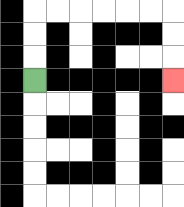{'start': '[1, 3]', 'end': '[7, 3]', 'path_directions': 'U,U,U,R,R,R,R,R,R,D,D,D', 'path_coordinates': '[[1, 3], [1, 2], [1, 1], [1, 0], [2, 0], [3, 0], [4, 0], [5, 0], [6, 0], [7, 0], [7, 1], [7, 2], [7, 3]]'}